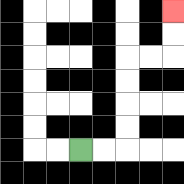{'start': '[3, 6]', 'end': '[7, 0]', 'path_directions': 'R,R,U,U,U,U,R,R,U,U', 'path_coordinates': '[[3, 6], [4, 6], [5, 6], [5, 5], [5, 4], [5, 3], [5, 2], [6, 2], [7, 2], [7, 1], [7, 0]]'}